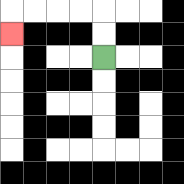{'start': '[4, 2]', 'end': '[0, 1]', 'path_directions': 'U,U,L,L,L,L,D', 'path_coordinates': '[[4, 2], [4, 1], [4, 0], [3, 0], [2, 0], [1, 0], [0, 0], [0, 1]]'}